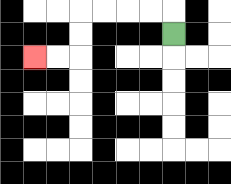{'start': '[7, 1]', 'end': '[1, 2]', 'path_directions': 'U,L,L,L,L,D,D,L,L', 'path_coordinates': '[[7, 1], [7, 0], [6, 0], [5, 0], [4, 0], [3, 0], [3, 1], [3, 2], [2, 2], [1, 2]]'}